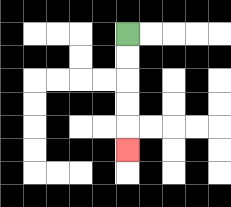{'start': '[5, 1]', 'end': '[5, 6]', 'path_directions': 'D,D,D,D,D', 'path_coordinates': '[[5, 1], [5, 2], [5, 3], [5, 4], [5, 5], [5, 6]]'}